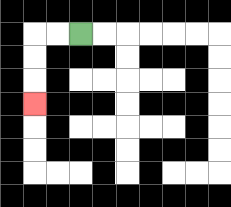{'start': '[3, 1]', 'end': '[1, 4]', 'path_directions': 'L,L,D,D,D', 'path_coordinates': '[[3, 1], [2, 1], [1, 1], [1, 2], [1, 3], [1, 4]]'}